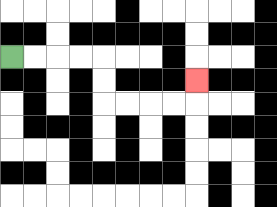{'start': '[0, 2]', 'end': '[8, 3]', 'path_directions': 'R,R,R,R,D,D,R,R,R,R,U', 'path_coordinates': '[[0, 2], [1, 2], [2, 2], [3, 2], [4, 2], [4, 3], [4, 4], [5, 4], [6, 4], [7, 4], [8, 4], [8, 3]]'}